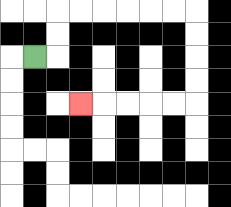{'start': '[1, 2]', 'end': '[3, 4]', 'path_directions': 'R,U,U,R,R,R,R,R,R,D,D,D,D,L,L,L,L,L', 'path_coordinates': '[[1, 2], [2, 2], [2, 1], [2, 0], [3, 0], [4, 0], [5, 0], [6, 0], [7, 0], [8, 0], [8, 1], [8, 2], [8, 3], [8, 4], [7, 4], [6, 4], [5, 4], [4, 4], [3, 4]]'}